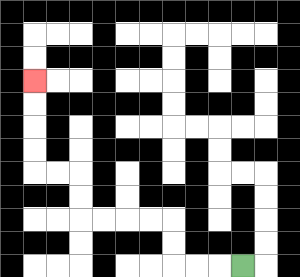{'start': '[10, 11]', 'end': '[1, 3]', 'path_directions': 'L,L,L,U,U,L,L,L,L,U,U,L,L,U,U,U,U', 'path_coordinates': '[[10, 11], [9, 11], [8, 11], [7, 11], [7, 10], [7, 9], [6, 9], [5, 9], [4, 9], [3, 9], [3, 8], [3, 7], [2, 7], [1, 7], [1, 6], [1, 5], [1, 4], [1, 3]]'}